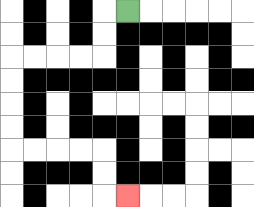{'start': '[5, 0]', 'end': '[5, 8]', 'path_directions': 'L,D,D,L,L,L,L,D,D,D,D,R,R,R,R,D,D,R', 'path_coordinates': '[[5, 0], [4, 0], [4, 1], [4, 2], [3, 2], [2, 2], [1, 2], [0, 2], [0, 3], [0, 4], [0, 5], [0, 6], [1, 6], [2, 6], [3, 6], [4, 6], [4, 7], [4, 8], [5, 8]]'}